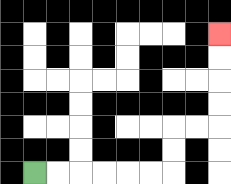{'start': '[1, 7]', 'end': '[9, 1]', 'path_directions': 'R,R,R,R,R,R,U,U,R,R,U,U,U,U', 'path_coordinates': '[[1, 7], [2, 7], [3, 7], [4, 7], [5, 7], [6, 7], [7, 7], [7, 6], [7, 5], [8, 5], [9, 5], [9, 4], [9, 3], [9, 2], [9, 1]]'}